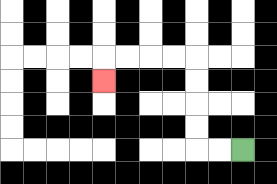{'start': '[10, 6]', 'end': '[4, 3]', 'path_directions': 'L,L,U,U,U,U,L,L,L,L,D', 'path_coordinates': '[[10, 6], [9, 6], [8, 6], [8, 5], [8, 4], [8, 3], [8, 2], [7, 2], [6, 2], [5, 2], [4, 2], [4, 3]]'}